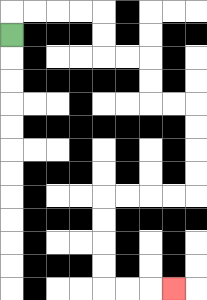{'start': '[0, 1]', 'end': '[7, 12]', 'path_directions': 'U,R,R,R,R,D,D,R,R,D,D,R,R,D,D,D,D,L,L,L,L,D,D,D,D,R,R,R', 'path_coordinates': '[[0, 1], [0, 0], [1, 0], [2, 0], [3, 0], [4, 0], [4, 1], [4, 2], [5, 2], [6, 2], [6, 3], [6, 4], [7, 4], [8, 4], [8, 5], [8, 6], [8, 7], [8, 8], [7, 8], [6, 8], [5, 8], [4, 8], [4, 9], [4, 10], [4, 11], [4, 12], [5, 12], [6, 12], [7, 12]]'}